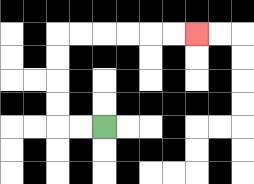{'start': '[4, 5]', 'end': '[8, 1]', 'path_directions': 'L,L,U,U,U,U,R,R,R,R,R,R', 'path_coordinates': '[[4, 5], [3, 5], [2, 5], [2, 4], [2, 3], [2, 2], [2, 1], [3, 1], [4, 1], [5, 1], [6, 1], [7, 1], [8, 1]]'}